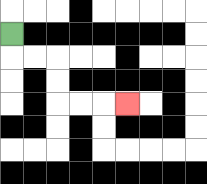{'start': '[0, 1]', 'end': '[5, 4]', 'path_directions': 'D,R,R,D,D,R,R,R', 'path_coordinates': '[[0, 1], [0, 2], [1, 2], [2, 2], [2, 3], [2, 4], [3, 4], [4, 4], [5, 4]]'}